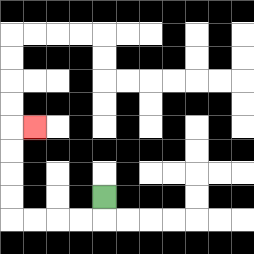{'start': '[4, 8]', 'end': '[1, 5]', 'path_directions': 'D,L,L,L,L,U,U,U,U,R', 'path_coordinates': '[[4, 8], [4, 9], [3, 9], [2, 9], [1, 9], [0, 9], [0, 8], [0, 7], [0, 6], [0, 5], [1, 5]]'}